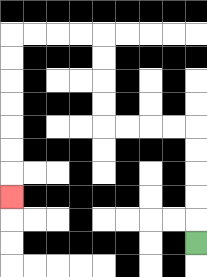{'start': '[8, 10]', 'end': '[0, 8]', 'path_directions': 'U,U,U,U,U,L,L,L,L,U,U,U,U,L,L,L,L,D,D,D,D,D,D,D', 'path_coordinates': '[[8, 10], [8, 9], [8, 8], [8, 7], [8, 6], [8, 5], [7, 5], [6, 5], [5, 5], [4, 5], [4, 4], [4, 3], [4, 2], [4, 1], [3, 1], [2, 1], [1, 1], [0, 1], [0, 2], [0, 3], [0, 4], [0, 5], [0, 6], [0, 7], [0, 8]]'}